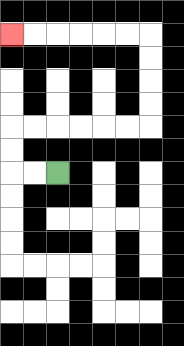{'start': '[2, 7]', 'end': '[0, 1]', 'path_directions': 'L,L,U,U,R,R,R,R,R,R,U,U,U,U,L,L,L,L,L,L', 'path_coordinates': '[[2, 7], [1, 7], [0, 7], [0, 6], [0, 5], [1, 5], [2, 5], [3, 5], [4, 5], [5, 5], [6, 5], [6, 4], [6, 3], [6, 2], [6, 1], [5, 1], [4, 1], [3, 1], [2, 1], [1, 1], [0, 1]]'}